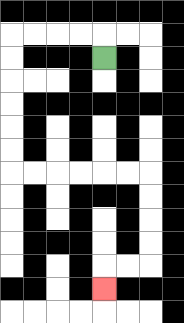{'start': '[4, 2]', 'end': '[4, 12]', 'path_directions': 'U,L,L,L,L,D,D,D,D,D,D,R,R,R,R,R,R,D,D,D,D,L,L,D', 'path_coordinates': '[[4, 2], [4, 1], [3, 1], [2, 1], [1, 1], [0, 1], [0, 2], [0, 3], [0, 4], [0, 5], [0, 6], [0, 7], [1, 7], [2, 7], [3, 7], [4, 7], [5, 7], [6, 7], [6, 8], [6, 9], [6, 10], [6, 11], [5, 11], [4, 11], [4, 12]]'}